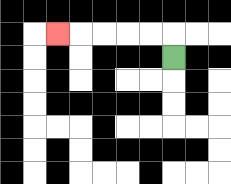{'start': '[7, 2]', 'end': '[2, 1]', 'path_directions': 'U,L,L,L,L,L', 'path_coordinates': '[[7, 2], [7, 1], [6, 1], [5, 1], [4, 1], [3, 1], [2, 1]]'}